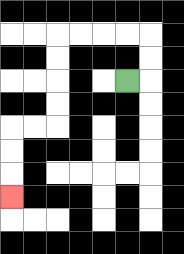{'start': '[5, 3]', 'end': '[0, 8]', 'path_directions': 'R,U,U,L,L,L,L,D,D,D,D,L,L,D,D,D', 'path_coordinates': '[[5, 3], [6, 3], [6, 2], [6, 1], [5, 1], [4, 1], [3, 1], [2, 1], [2, 2], [2, 3], [2, 4], [2, 5], [1, 5], [0, 5], [0, 6], [0, 7], [0, 8]]'}